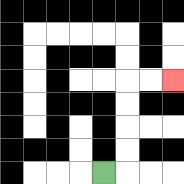{'start': '[4, 7]', 'end': '[7, 3]', 'path_directions': 'R,U,U,U,U,R,R', 'path_coordinates': '[[4, 7], [5, 7], [5, 6], [5, 5], [5, 4], [5, 3], [6, 3], [7, 3]]'}